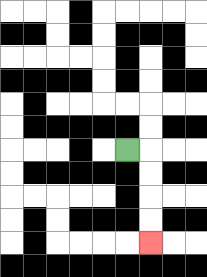{'start': '[5, 6]', 'end': '[6, 10]', 'path_directions': 'R,D,D,D,D', 'path_coordinates': '[[5, 6], [6, 6], [6, 7], [6, 8], [6, 9], [6, 10]]'}